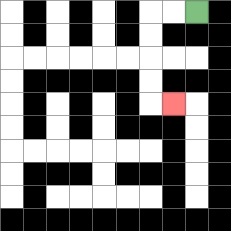{'start': '[8, 0]', 'end': '[7, 4]', 'path_directions': 'L,L,D,D,D,D,R', 'path_coordinates': '[[8, 0], [7, 0], [6, 0], [6, 1], [6, 2], [6, 3], [6, 4], [7, 4]]'}